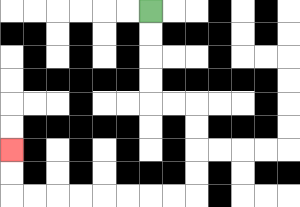{'start': '[6, 0]', 'end': '[0, 6]', 'path_directions': 'D,D,D,D,R,R,D,D,D,D,L,L,L,L,L,L,L,L,U,U', 'path_coordinates': '[[6, 0], [6, 1], [6, 2], [6, 3], [6, 4], [7, 4], [8, 4], [8, 5], [8, 6], [8, 7], [8, 8], [7, 8], [6, 8], [5, 8], [4, 8], [3, 8], [2, 8], [1, 8], [0, 8], [0, 7], [0, 6]]'}